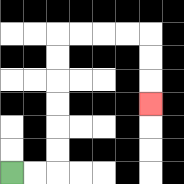{'start': '[0, 7]', 'end': '[6, 4]', 'path_directions': 'R,R,U,U,U,U,U,U,R,R,R,R,D,D,D', 'path_coordinates': '[[0, 7], [1, 7], [2, 7], [2, 6], [2, 5], [2, 4], [2, 3], [2, 2], [2, 1], [3, 1], [4, 1], [5, 1], [6, 1], [6, 2], [6, 3], [6, 4]]'}